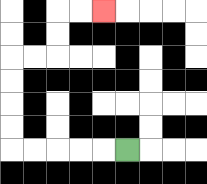{'start': '[5, 6]', 'end': '[4, 0]', 'path_directions': 'L,L,L,L,L,U,U,U,U,R,R,U,U,R,R', 'path_coordinates': '[[5, 6], [4, 6], [3, 6], [2, 6], [1, 6], [0, 6], [0, 5], [0, 4], [0, 3], [0, 2], [1, 2], [2, 2], [2, 1], [2, 0], [3, 0], [4, 0]]'}